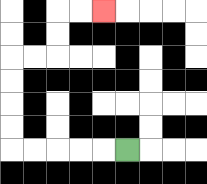{'start': '[5, 6]', 'end': '[4, 0]', 'path_directions': 'L,L,L,L,L,U,U,U,U,R,R,U,U,R,R', 'path_coordinates': '[[5, 6], [4, 6], [3, 6], [2, 6], [1, 6], [0, 6], [0, 5], [0, 4], [0, 3], [0, 2], [1, 2], [2, 2], [2, 1], [2, 0], [3, 0], [4, 0]]'}